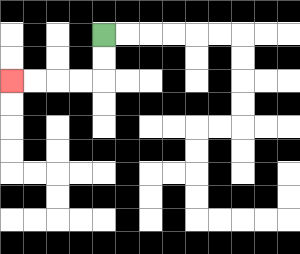{'start': '[4, 1]', 'end': '[0, 3]', 'path_directions': 'D,D,L,L,L,L', 'path_coordinates': '[[4, 1], [4, 2], [4, 3], [3, 3], [2, 3], [1, 3], [0, 3]]'}